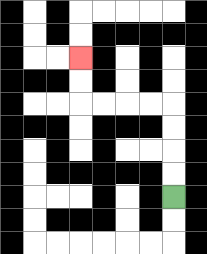{'start': '[7, 8]', 'end': '[3, 2]', 'path_directions': 'U,U,U,U,L,L,L,L,U,U', 'path_coordinates': '[[7, 8], [7, 7], [7, 6], [7, 5], [7, 4], [6, 4], [5, 4], [4, 4], [3, 4], [3, 3], [3, 2]]'}